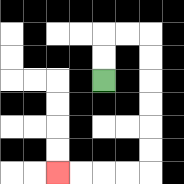{'start': '[4, 3]', 'end': '[2, 7]', 'path_directions': 'U,U,R,R,D,D,D,D,D,D,L,L,L,L', 'path_coordinates': '[[4, 3], [4, 2], [4, 1], [5, 1], [6, 1], [6, 2], [6, 3], [6, 4], [6, 5], [6, 6], [6, 7], [5, 7], [4, 7], [3, 7], [2, 7]]'}